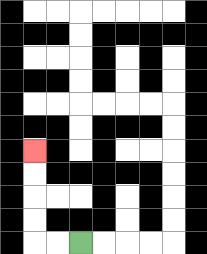{'start': '[3, 10]', 'end': '[1, 6]', 'path_directions': 'L,L,U,U,U,U', 'path_coordinates': '[[3, 10], [2, 10], [1, 10], [1, 9], [1, 8], [1, 7], [1, 6]]'}